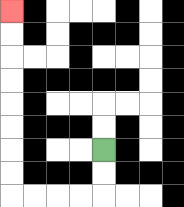{'start': '[4, 6]', 'end': '[0, 0]', 'path_directions': 'D,D,L,L,L,L,U,U,U,U,U,U,U,U', 'path_coordinates': '[[4, 6], [4, 7], [4, 8], [3, 8], [2, 8], [1, 8], [0, 8], [0, 7], [0, 6], [0, 5], [0, 4], [0, 3], [0, 2], [0, 1], [0, 0]]'}